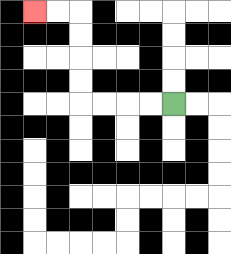{'start': '[7, 4]', 'end': '[1, 0]', 'path_directions': 'L,L,L,L,U,U,U,U,L,L', 'path_coordinates': '[[7, 4], [6, 4], [5, 4], [4, 4], [3, 4], [3, 3], [3, 2], [3, 1], [3, 0], [2, 0], [1, 0]]'}